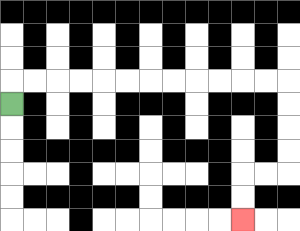{'start': '[0, 4]', 'end': '[10, 9]', 'path_directions': 'U,R,R,R,R,R,R,R,R,R,R,R,R,D,D,D,D,L,L,D,D', 'path_coordinates': '[[0, 4], [0, 3], [1, 3], [2, 3], [3, 3], [4, 3], [5, 3], [6, 3], [7, 3], [8, 3], [9, 3], [10, 3], [11, 3], [12, 3], [12, 4], [12, 5], [12, 6], [12, 7], [11, 7], [10, 7], [10, 8], [10, 9]]'}